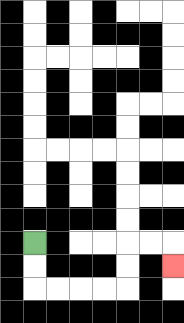{'start': '[1, 10]', 'end': '[7, 11]', 'path_directions': 'D,D,R,R,R,R,U,U,R,R,D', 'path_coordinates': '[[1, 10], [1, 11], [1, 12], [2, 12], [3, 12], [4, 12], [5, 12], [5, 11], [5, 10], [6, 10], [7, 10], [7, 11]]'}